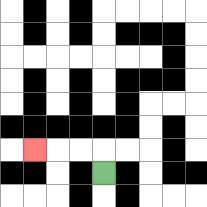{'start': '[4, 7]', 'end': '[1, 6]', 'path_directions': 'U,L,L,L', 'path_coordinates': '[[4, 7], [4, 6], [3, 6], [2, 6], [1, 6]]'}